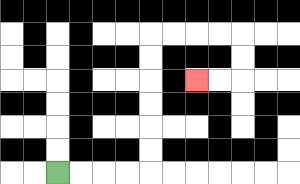{'start': '[2, 7]', 'end': '[8, 3]', 'path_directions': 'R,R,R,R,U,U,U,U,U,U,R,R,R,R,D,D,L,L', 'path_coordinates': '[[2, 7], [3, 7], [4, 7], [5, 7], [6, 7], [6, 6], [6, 5], [6, 4], [6, 3], [6, 2], [6, 1], [7, 1], [8, 1], [9, 1], [10, 1], [10, 2], [10, 3], [9, 3], [8, 3]]'}